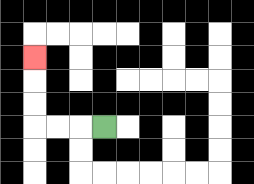{'start': '[4, 5]', 'end': '[1, 2]', 'path_directions': 'L,L,L,U,U,U', 'path_coordinates': '[[4, 5], [3, 5], [2, 5], [1, 5], [1, 4], [1, 3], [1, 2]]'}